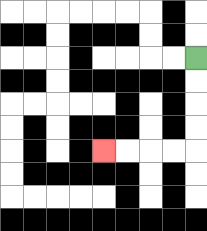{'start': '[8, 2]', 'end': '[4, 6]', 'path_directions': 'D,D,D,D,L,L,L,L', 'path_coordinates': '[[8, 2], [8, 3], [8, 4], [8, 5], [8, 6], [7, 6], [6, 6], [5, 6], [4, 6]]'}